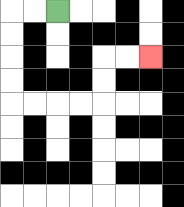{'start': '[2, 0]', 'end': '[6, 2]', 'path_directions': 'L,L,D,D,D,D,R,R,R,R,U,U,R,R', 'path_coordinates': '[[2, 0], [1, 0], [0, 0], [0, 1], [0, 2], [0, 3], [0, 4], [1, 4], [2, 4], [3, 4], [4, 4], [4, 3], [4, 2], [5, 2], [6, 2]]'}